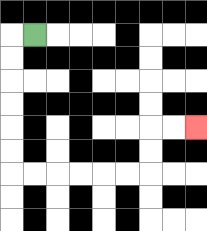{'start': '[1, 1]', 'end': '[8, 5]', 'path_directions': 'L,D,D,D,D,D,D,R,R,R,R,R,R,U,U,R,R', 'path_coordinates': '[[1, 1], [0, 1], [0, 2], [0, 3], [0, 4], [0, 5], [0, 6], [0, 7], [1, 7], [2, 7], [3, 7], [4, 7], [5, 7], [6, 7], [6, 6], [6, 5], [7, 5], [8, 5]]'}